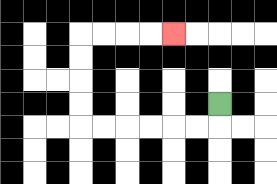{'start': '[9, 4]', 'end': '[7, 1]', 'path_directions': 'D,L,L,L,L,L,L,U,U,U,U,R,R,R,R', 'path_coordinates': '[[9, 4], [9, 5], [8, 5], [7, 5], [6, 5], [5, 5], [4, 5], [3, 5], [3, 4], [3, 3], [3, 2], [3, 1], [4, 1], [5, 1], [6, 1], [7, 1]]'}